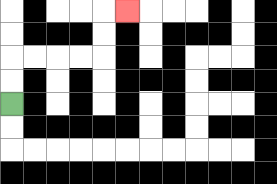{'start': '[0, 4]', 'end': '[5, 0]', 'path_directions': 'U,U,R,R,R,R,U,U,R', 'path_coordinates': '[[0, 4], [0, 3], [0, 2], [1, 2], [2, 2], [3, 2], [4, 2], [4, 1], [4, 0], [5, 0]]'}